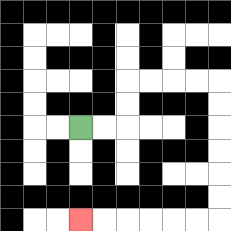{'start': '[3, 5]', 'end': '[3, 9]', 'path_directions': 'R,R,U,U,R,R,R,R,D,D,D,D,D,D,L,L,L,L,L,L', 'path_coordinates': '[[3, 5], [4, 5], [5, 5], [5, 4], [5, 3], [6, 3], [7, 3], [8, 3], [9, 3], [9, 4], [9, 5], [9, 6], [9, 7], [9, 8], [9, 9], [8, 9], [7, 9], [6, 9], [5, 9], [4, 9], [3, 9]]'}